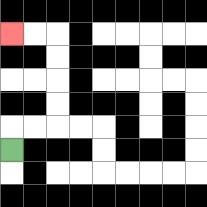{'start': '[0, 6]', 'end': '[0, 1]', 'path_directions': 'U,R,R,U,U,U,U,L,L', 'path_coordinates': '[[0, 6], [0, 5], [1, 5], [2, 5], [2, 4], [2, 3], [2, 2], [2, 1], [1, 1], [0, 1]]'}